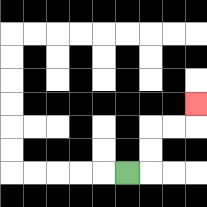{'start': '[5, 7]', 'end': '[8, 4]', 'path_directions': 'R,U,U,R,R,U', 'path_coordinates': '[[5, 7], [6, 7], [6, 6], [6, 5], [7, 5], [8, 5], [8, 4]]'}